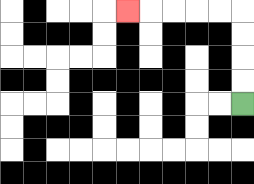{'start': '[10, 4]', 'end': '[5, 0]', 'path_directions': 'U,U,U,U,L,L,L,L,L', 'path_coordinates': '[[10, 4], [10, 3], [10, 2], [10, 1], [10, 0], [9, 0], [8, 0], [7, 0], [6, 0], [5, 0]]'}